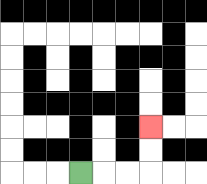{'start': '[3, 7]', 'end': '[6, 5]', 'path_directions': 'R,R,R,U,U', 'path_coordinates': '[[3, 7], [4, 7], [5, 7], [6, 7], [6, 6], [6, 5]]'}